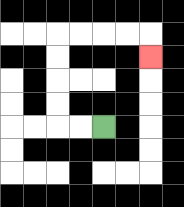{'start': '[4, 5]', 'end': '[6, 2]', 'path_directions': 'L,L,U,U,U,U,R,R,R,R,D', 'path_coordinates': '[[4, 5], [3, 5], [2, 5], [2, 4], [2, 3], [2, 2], [2, 1], [3, 1], [4, 1], [5, 1], [6, 1], [6, 2]]'}